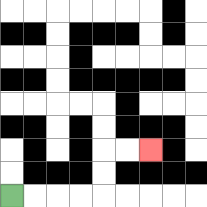{'start': '[0, 8]', 'end': '[6, 6]', 'path_directions': 'R,R,R,R,U,U,R,R', 'path_coordinates': '[[0, 8], [1, 8], [2, 8], [3, 8], [4, 8], [4, 7], [4, 6], [5, 6], [6, 6]]'}